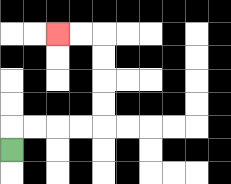{'start': '[0, 6]', 'end': '[2, 1]', 'path_directions': 'U,R,R,R,R,U,U,U,U,L,L', 'path_coordinates': '[[0, 6], [0, 5], [1, 5], [2, 5], [3, 5], [4, 5], [4, 4], [4, 3], [4, 2], [4, 1], [3, 1], [2, 1]]'}